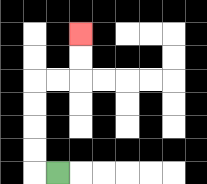{'start': '[2, 7]', 'end': '[3, 1]', 'path_directions': 'L,U,U,U,U,R,R,U,U', 'path_coordinates': '[[2, 7], [1, 7], [1, 6], [1, 5], [1, 4], [1, 3], [2, 3], [3, 3], [3, 2], [3, 1]]'}